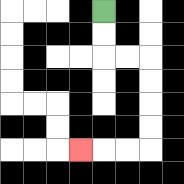{'start': '[4, 0]', 'end': '[3, 6]', 'path_directions': 'D,D,R,R,D,D,D,D,L,L,L', 'path_coordinates': '[[4, 0], [4, 1], [4, 2], [5, 2], [6, 2], [6, 3], [6, 4], [6, 5], [6, 6], [5, 6], [4, 6], [3, 6]]'}